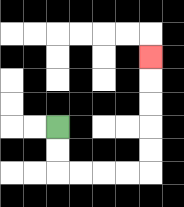{'start': '[2, 5]', 'end': '[6, 2]', 'path_directions': 'D,D,R,R,R,R,U,U,U,U,U', 'path_coordinates': '[[2, 5], [2, 6], [2, 7], [3, 7], [4, 7], [5, 7], [6, 7], [6, 6], [6, 5], [6, 4], [6, 3], [6, 2]]'}